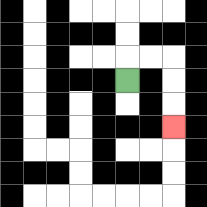{'start': '[5, 3]', 'end': '[7, 5]', 'path_directions': 'U,R,R,D,D,D', 'path_coordinates': '[[5, 3], [5, 2], [6, 2], [7, 2], [7, 3], [7, 4], [7, 5]]'}